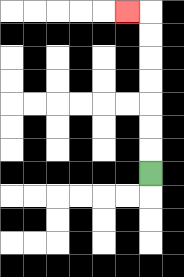{'start': '[6, 7]', 'end': '[5, 0]', 'path_directions': 'U,U,U,U,U,U,U,L', 'path_coordinates': '[[6, 7], [6, 6], [6, 5], [6, 4], [6, 3], [6, 2], [6, 1], [6, 0], [5, 0]]'}